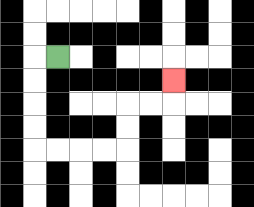{'start': '[2, 2]', 'end': '[7, 3]', 'path_directions': 'L,D,D,D,D,R,R,R,R,U,U,R,R,U', 'path_coordinates': '[[2, 2], [1, 2], [1, 3], [1, 4], [1, 5], [1, 6], [2, 6], [3, 6], [4, 6], [5, 6], [5, 5], [5, 4], [6, 4], [7, 4], [7, 3]]'}